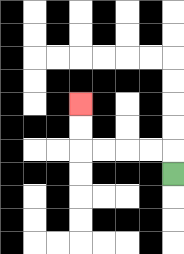{'start': '[7, 7]', 'end': '[3, 4]', 'path_directions': 'U,L,L,L,L,U,U', 'path_coordinates': '[[7, 7], [7, 6], [6, 6], [5, 6], [4, 6], [3, 6], [3, 5], [3, 4]]'}